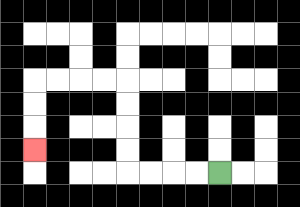{'start': '[9, 7]', 'end': '[1, 6]', 'path_directions': 'L,L,L,L,U,U,U,U,L,L,L,L,D,D,D', 'path_coordinates': '[[9, 7], [8, 7], [7, 7], [6, 7], [5, 7], [5, 6], [5, 5], [5, 4], [5, 3], [4, 3], [3, 3], [2, 3], [1, 3], [1, 4], [1, 5], [1, 6]]'}